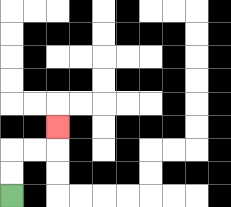{'start': '[0, 8]', 'end': '[2, 5]', 'path_directions': 'U,U,R,R,U', 'path_coordinates': '[[0, 8], [0, 7], [0, 6], [1, 6], [2, 6], [2, 5]]'}